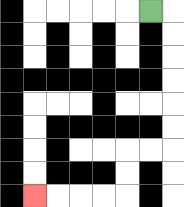{'start': '[6, 0]', 'end': '[1, 8]', 'path_directions': 'R,D,D,D,D,D,D,L,L,D,D,L,L,L,L', 'path_coordinates': '[[6, 0], [7, 0], [7, 1], [7, 2], [7, 3], [7, 4], [7, 5], [7, 6], [6, 6], [5, 6], [5, 7], [5, 8], [4, 8], [3, 8], [2, 8], [1, 8]]'}